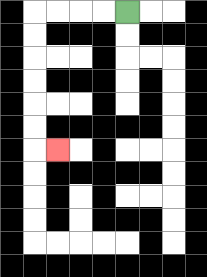{'start': '[5, 0]', 'end': '[2, 6]', 'path_directions': 'L,L,L,L,D,D,D,D,D,D,R', 'path_coordinates': '[[5, 0], [4, 0], [3, 0], [2, 0], [1, 0], [1, 1], [1, 2], [1, 3], [1, 4], [1, 5], [1, 6], [2, 6]]'}